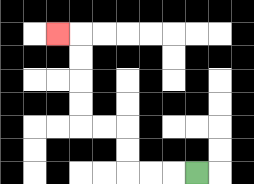{'start': '[8, 7]', 'end': '[2, 1]', 'path_directions': 'L,L,L,U,U,L,L,U,U,U,U,L', 'path_coordinates': '[[8, 7], [7, 7], [6, 7], [5, 7], [5, 6], [5, 5], [4, 5], [3, 5], [3, 4], [3, 3], [3, 2], [3, 1], [2, 1]]'}